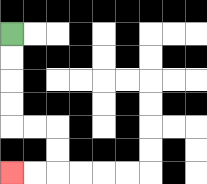{'start': '[0, 1]', 'end': '[0, 7]', 'path_directions': 'D,D,D,D,R,R,D,D,L,L', 'path_coordinates': '[[0, 1], [0, 2], [0, 3], [0, 4], [0, 5], [1, 5], [2, 5], [2, 6], [2, 7], [1, 7], [0, 7]]'}